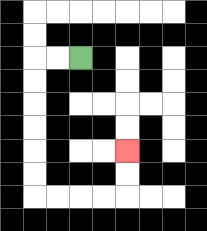{'start': '[3, 2]', 'end': '[5, 6]', 'path_directions': 'L,L,D,D,D,D,D,D,R,R,R,R,U,U', 'path_coordinates': '[[3, 2], [2, 2], [1, 2], [1, 3], [1, 4], [1, 5], [1, 6], [1, 7], [1, 8], [2, 8], [3, 8], [4, 8], [5, 8], [5, 7], [5, 6]]'}